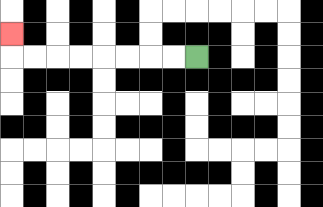{'start': '[8, 2]', 'end': '[0, 1]', 'path_directions': 'L,L,L,L,L,L,L,L,U', 'path_coordinates': '[[8, 2], [7, 2], [6, 2], [5, 2], [4, 2], [3, 2], [2, 2], [1, 2], [0, 2], [0, 1]]'}